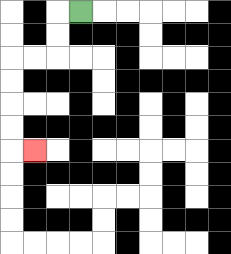{'start': '[3, 0]', 'end': '[1, 6]', 'path_directions': 'L,D,D,L,L,D,D,D,D,R', 'path_coordinates': '[[3, 0], [2, 0], [2, 1], [2, 2], [1, 2], [0, 2], [0, 3], [0, 4], [0, 5], [0, 6], [1, 6]]'}